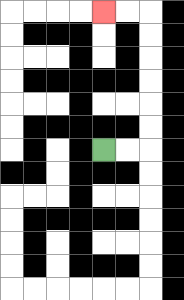{'start': '[4, 6]', 'end': '[4, 0]', 'path_directions': 'R,R,U,U,U,U,U,U,L,L', 'path_coordinates': '[[4, 6], [5, 6], [6, 6], [6, 5], [6, 4], [6, 3], [6, 2], [6, 1], [6, 0], [5, 0], [4, 0]]'}